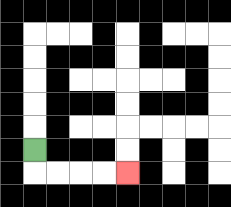{'start': '[1, 6]', 'end': '[5, 7]', 'path_directions': 'D,R,R,R,R', 'path_coordinates': '[[1, 6], [1, 7], [2, 7], [3, 7], [4, 7], [5, 7]]'}